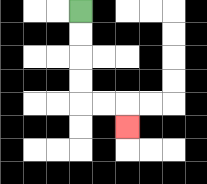{'start': '[3, 0]', 'end': '[5, 5]', 'path_directions': 'D,D,D,D,R,R,D', 'path_coordinates': '[[3, 0], [3, 1], [3, 2], [3, 3], [3, 4], [4, 4], [5, 4], [5, 5]]'}